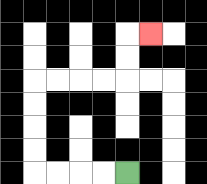{'start': '[5, 7]', 'end': '[6, 1]', 'path_directions': 'L,L,L,L,U,U,U,U,R,R,R,R,U,U,R', 'path_coordinates': '[[5, 7], [4, 7], [3, 7], [2, 7], [1, 7], [1, 6], [1, 5], [1, 4], [1, 3], [2, 3], [3, 3], [4, 3], [5, 3], [5, 2], [5, 1], [6, 1]]'}